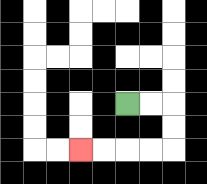{'start': '[5, 4]', 'end': '[3, 6]', 'path_directions': 'R,R,D,D,L,L,L,L', 'path_coordinates': '[[5, 4], [6, 4], [7, 4], [7, 5], [7, 6], [6, 6], [5, 6], [4, 6], [3, 6]]'}